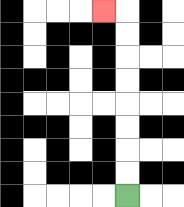{'start': '[5, 8]', 'end': '[4, 0]', 'path_directions': 'U,U,U,U,U,U,U,U,L', 'path_coordinates': '[[5, 8], [5, 7], [5, 6], [5, 5], [5, 4], [5, 3], [5, 2], [5, 1], [5, 0], [4, 0]]'}